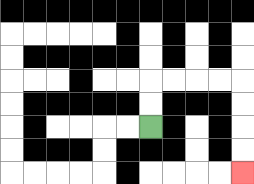{'start': '[6, 5]', 'end': '[10, 7]', 'path_directions': 'U,U,R,R,R,R,D,D,D,D', 'path_coordinates': '[[6, 5], [6, 4], [6, 3], [7, 3], [8, 3], [9, 3], [10, 3], [10, 4], [10, 5], [10, 6], [10, 7]]'}